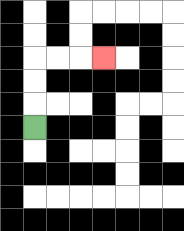{'start': '[1, 5]', 'end': '[4, 2]', 'path_directions': 'U,U,U,R,R,R', 'path_coordinates': '[[1, 5], [1, 4], [1, 3], [1, 2], [2, 2], [3, 2], [4, 2]]'}